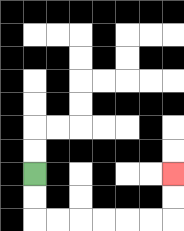{'start': '[1, 7]', 'end': '[7, 7]', 'path_directions': 'D,D,R,R,R,R,R,R,U,U', 'path_coordinates': '[[1, 7], [1, 8], [1, 9], [2, 9], [3, 9], [4, 9], [5, 9], [6, 9], [7, 9], [7, 8], [7, 7]]'}